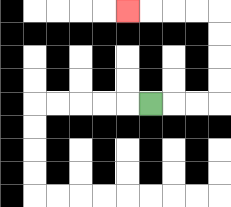{'start': '[6, 4]', 'end': '[5, 0]', 'path_directions': 'R,R,R,U,U,U,U,L,L,L,L', 'path_coordinates': '[[6, 4], [7, 4], [8, 4], [9, 4], [9, 3], [9, 2], [9, 1], [9, 0], [8, 0], [7, 0], [6, 0], [5, 0]]'}